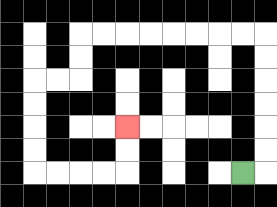{'start': '[10, 7]', 'end': '[5, 5]', 'path_directions': 'R,U,U,U,U,U,U,L,L,L,L,L,L,L,L,D,D,L,L,D,D,D,D,R,R,R,R,U,U', 'path_coordinates': '[[10, 7], [11, 7], [11, 6], [11, 5], [11, 4], [11, 3], [11, 2], [11, 1], [10, 1], [9, 1], [8, 1], [7, 1], [6, 1], [5, 1], [4, 1], [3, 1], [3, 2], [3, 3], [2, 3], [1, 3], [1, 4], [1, 5], [1, 6], [1, 7], [2, 7], [3, 7], [4, 7], [5, 7], [5, 6], [5, 5]]'}